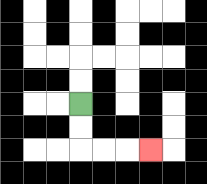{'start': '[3, 4]', 'end': '[6, 6]', 'path_directions': 'D,D,R,R,R', 'path_coordinates': '[[3, 4], [3, 5], [3, 6], [4, 6], [5, 6], [6, 6]]'}